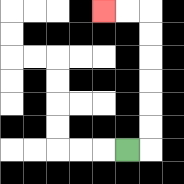{'start': '[5, 6]', 'end': '[4, 0]', 'path_directions': 'R,U,U,U,U,U,U,L,L', 'path_coordinates': '[[5, 6], [6, 6], [6, 5], [6, 4], [6, 3], [6, 2], [6, 1], [6, 0], [5, 0], [4, 0]]'}